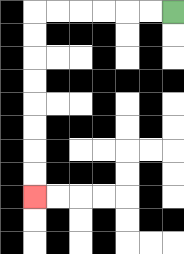{'start': '[7, 0]', 'end': '[1, 8]', 'path_directions': 'L,L,L,L,L,L,D,D,D,D,D,D,D,D', 'path_coordinates': '[[7, 0], [6, 0], [5, 0], [4, 0], [3, 0], [2, 0], [1, 0], [1, 1], [1, 2], [1, 3], [1, 4], [1, 5], [1, 6], [1, 7], [1, 8]]'}